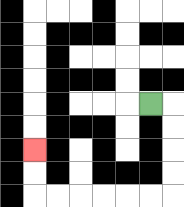{'start': '[6, 4]', 'end': '[1, 6]', 'path_directions': 'R,D,D,D,D,L,L,L,L,L,L,U,U', 'path_coordinates': '[[6, 4], [7, 4], [7, 5], [7, 6], [7, 7], [7, 8], [6, 8], [5, 8], [4, 8], [3, 8], [2, 8], [1, 8], [1, 7], [1, 6]]'}